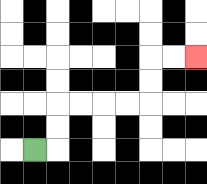{'start': '[1, 6]', 'end': '[8, 2]', 'path_directions': 'R,U,U,R,R,R,R,U,U,R,R', 'path_coordinates': '[[1, 6], [2, 6], [2, 5], [2, 4], [3, 4], [4, 4], [5, 4], [6, 4], [6, 3], [6, 2], [7, 2], [8, 2]]'}